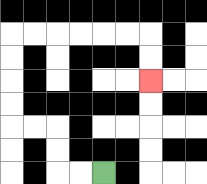{'start': '[4, 7]', 'end': '[6, 3]', 'path_directions': 'L,L,U,U,L,L,U,U,U,U,R,R,R,R,R,R,D,D', 'path_coordinates': '[[4, 7], [3, 7], [2, 7], [2, 6], [2, 5], [1, 5], [0, 5], [0, 4], [0, 3], [0, 2], [0, 1], [1, 1], [2, 1], [3, 1], [4, 1], [5, 1], [6, 1], [6, 2], [6, 3]]'}